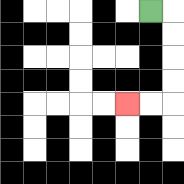{'start': '[6, 0]', 'end': '[5, 4]', 'path_directions': 'R,D,D,D,D,L,L', 'path_coordinates': '[[6, 0], [7, 0], [7, 1], [7, 2], [7, 3], [7, 4], [6, 4], [5, 4]]'}